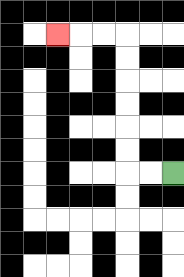{'start': '[7, 7]', 'end': '[2, 1]', 'path_directions': 'L,L,U,U,U,U,U,U,L,L,L', 'path_coordinates': '[[7, 7], [6, 7], [5, 7], [5, 6], [5, 5], [5, 4], [5, 3], [5, 2], [5, 1], [4, 1], [3, 1], [2, 1]]'}